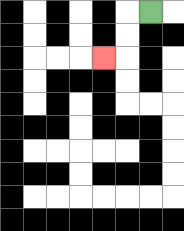{'start': '[6, 0]', 'end': '[4, 2]', 'path_directions': 'L,D,D,L', 'path_coordinates': '[[6, 0], [5, 0], [5, 1], [5, 2], [4, 2]]'}